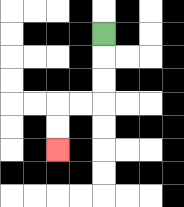{'start': '[4, 1]', 'end': '[2, 6]', 'path_directions': 'D,D,D,L,L,D,D', 'path_coordinates': '[[4, 1], [4, 2], [4, 3], [4, 4], [3, 4], [2, 4], [2, 5], [2, 6]]'}